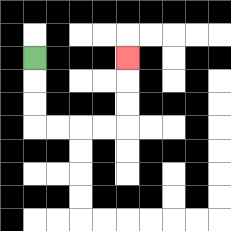{'start': '[1, 2]', 'end': '[5, 2]', 'path_directions': 'D,D,D,R,R,R,R,U,U,U', 'path_coordinates': '[[1, 2], [1, 3], [1, 4], [1, 5], [2, 5], [3, 5], [4, 5], [5, 5], [5, 4], [5, 3], [5, 2]]'}